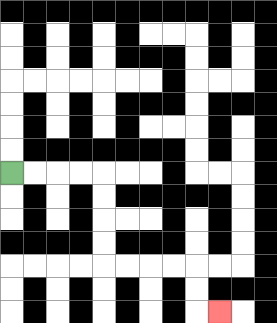{'start': '[0, 7]', 'end': '[9, 13]', 'path_directions': 'R,R,R,R,D,D,D,D,R,R,R,R,D,D,R', 'path_coordinates': '[[0, 7], [1, 7], [2, 7], [3, 7], [4, 7], [4, 8], [4, 9], [4, 10], [4, 11], [5, 11], [6, 11], [7, 11], [8, 11], [8, 12], [8, 13], [9, 13]]'}